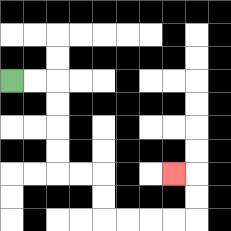{'start': '[0, 3]', 'end': '[7, 7]', 'path_directions': 'R,R,D,D,D,D,R,R,D,D,R,R,R,R,U,U,L', 'path_coordinates': '[[0, 3], [1, 3], [2, 3], [2, 4], [2, 5], [2, 6], [2, 7], [3, 7], [4, 7], [4, 8], [4, 9], [5, 9], [6, 9], [7, 9], [8, 9], [8, 8], [8, 7], [7, 7]]'}